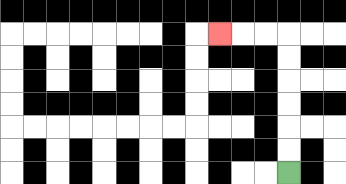{'start': '[12, 7]', 'end': '[9, 1]', 'path_directions': 'U,U,U,U,U,U,L,L,L', 'path_coordinates': '[[12, 7], [12, 6], [12, 5], [12, 4], [12, 3], [12, 2], [12, 1], [11, 1], [10, 1], [9, 1]]'}